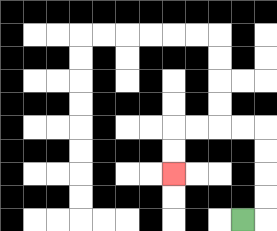{'start': '[10, 9]', 'end': '[7, 7]', 'path_directions': 'R,U,U,U,U,L,L,L,L,D,D', 'path_coordinates': '[[10, 9], [11, 9], [11, 8], [11, 7], [11, 6], [11, 5], [10, 5], [9, 5], [8, 5], [7, 5], [7, 6], [7, 7]]'}